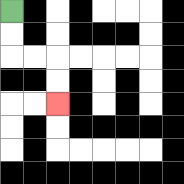{'start': '[0, 0]', 'end': '[2, 4]', 'path_directions': 'D,D,R,R,D,D', 'path_coordinates': '[[0, 0], [0, 1], [0, 2], [1, 2], [2, 2], [2, 3], [2, 4]]'}